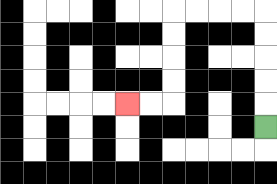{'start': '[11, 5]', 'end': '[5, 4]', 'path_directions': 'U,U,U,U,U,L,L,L,L,D,D,D,D,L,L', 'path_coordinates': '[[11, 5], [11, 4], [11, 3], [11, 2], [11, 1], [11, 0], [10, 0], [9, 0], [8, 0], [7, 0], [7, 1], [7, 2], [7, 3], [7, 4], [6, 4], [5, 4]]'}